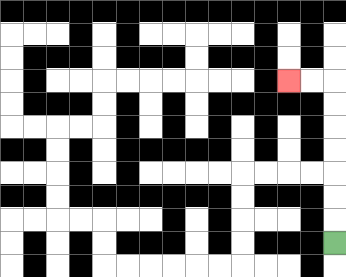{'start': '[14, 10]', 'end': '[12, 3]', 'path_directions': 'U,U,U,U,U,U,U,L,L', 'path_coordinates': '[[14, 10], [14, 9], [14, 8], [14, 7], [14, 6], [14, 5], [14, 4], [14, 3], [13, 3], [12, 3]]'}